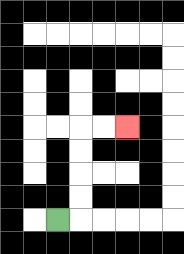{'start': '[2, 9]', 'end': '[5, 5]', 'path_directions': 'R,U,U,U,U,R,R', 'path_coordinates': '[[2, 9], [3, 9], [3, 8], [3, 7], [3, 6], [3, 5], [4, 5], [5, 5]]'}